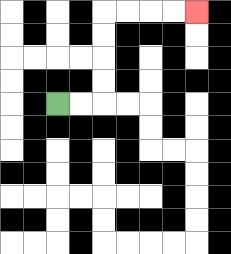{'start': '[2, 4]', 'end': '[8, 0]', 'path_directions': 'R,R,U,U,U,U,R,R,R,R', 'path_coordinates': '[[2, 4], [3, 4], [4, 4], [4, 3], [4, 2], [4, 1], [4, 0], [5, 0], [6, 0], [7, 0], [8, 0]]'}